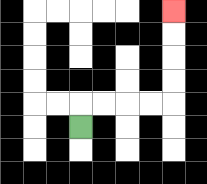{'start': '[3, 5]', 'end': '[7, 0]', 'path_directions': 'U,R,R,R,R,U,U,U,U', 'path_coordinates': '[[3, 5], [3, 4], [4, 4], [5, 4], [6, 4], [7, 4], [7, 3], [7, 2], [7, 1], [7, 0]]'}